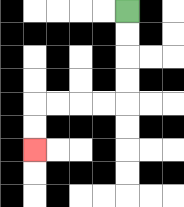{'start': '[5, 0]', 'end': '[1, 6]', 'path_directions': 'D,D,D,D,L,L,L,L,D,D', 'path_coordinates': '[[5, 0], [5, 1], [5, 2], [5, 3], [5, 4], [4, 4], [3, 4], [2, 4], [1, 4], [1, 5], [1, 6]]'}